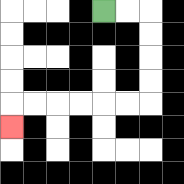{'start': '[4, 0]', 'end': '[0, 5]', 'path_directions': 'R,R,D,D,D,D,L,L,L,L,L,L,D', 'path_coordinates': '[[4, 0], [5, 0], [6, 0], [6, 1], [6, 2], [6, 3], [6, 4], [5, 4], [4, 4], [3, 4], [2, 4], [1, 4], [0, 4], [0, 5]]'}